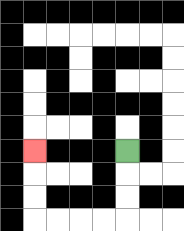{'start': '[5, 6]', 'end': '[1, 6]', 'path_directions': 'D,D,D,L,L,L,L,U,U,U', 'path_coordinates': '[[5, 6], [5, 7], [5, 8], [5, 9], [4, 9], [3, 9], [2, 9], [1, 9], [1, 8], [1, 7], [1, 6]]'}